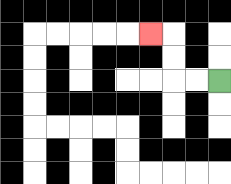{'start': '[9, 3]', 'end': '[6, 1]', 'path_directions': 'L,L,U,U,L', 'path_coordinates': '[[9, 3], [8, 3], [7, 3], [7, 2], [7, 1], [6, 1]]'}